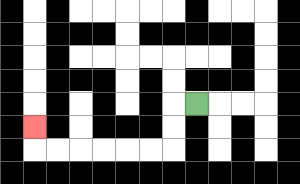{'start': '[8, 4]', 'end': '[1, 5]', 'path_directions': 'L,D,D,L,L,L,L,L,L,U', 'path_coordinates': '[[8, 4], [7, 4], [7, 5], [7, 6], [6, 6], [5, 6], [4, 6], [3, 6], [2, 6], [1, 6], [1, 5]]'}